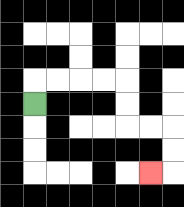{'start': '[1, 4]', 'end': '[6, 7]', 'path_directions': 'U,R,R,R,R,D,D,R,R,D,D,L', 'path_coordinates': '[[1, 4], [1, 3], [2, 3], [3, 3], [4, 3], [5, 3], [5, 4], [5, 5], [6, 5], [7, 5], [7, 6], [7, 7], [6, 7]]'}